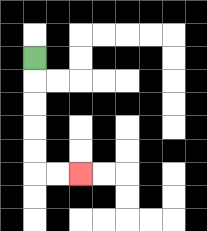{'start': '[1, 2]', 'end': '[3, 7]', 'path_directions': 'D,D,D,D,D,R,R', 'path_coordinates': '[[1, 2], [1, 3], [1, 4], [1, 5], [1, 6], [1, 7], [2, 7], [3, 7]]'}